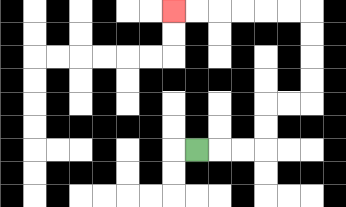{'start': '[8, 6]', 'end': '[7, 0]', 'path_directions': 'R,R,R,U,U,R,R,U,U,U,U,L,L,L,L,L,L', 'path_coordinates': '[[8, 6], [9, 6], [10, 6], [11, 6], [11, 5], [11, 4], [12, 4], [13, 4], [13, 3], [13, 2], [13, 1], [13, 0], [12, 0], [11, 0], [10, 0], [9, 0], [8, 0], [7, 0]]'}